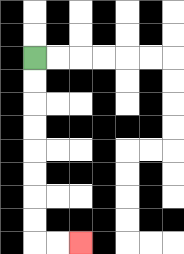{'start': '[1, 2]', 'end': '[3, 10]', 'path_directions': 'D,D,D,D,D,D,D,D,R,R', 'path_coordinates': '[[1, 2], [1, 3], [1, 4], [1, 5], [1, 6], [1, 7], [1, 8], [1, 9], [1, 10], [2, 10], [3, 10]]'}